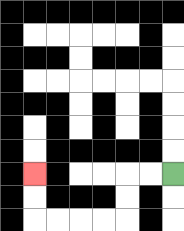{'start': '[7, 7]', 'end': '[1, 7]', 'path_directions': 'L,L,D,D,L,L,L,L,U,U', 'path_coordinates': '[[7, 7], [6, 7], [5, 7], [5, 8], [5, 9], [4, 9], [3, 9], [2, 9], [1, 9], [1, 8], [1, 7]]'}